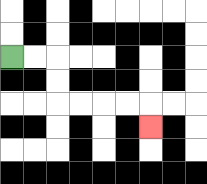{'start': '[0, 2]', 'end': '[6, 5]', 'path_directions': 'R,R,D,D,R,R,R,R,D', 'path_coordinates': '[[0, 2], [1, 2], [2, 2], [2, 3], [2, 4], [3, 4], [4, 4], [5, 4], [6, 4], [6, 5]]'}